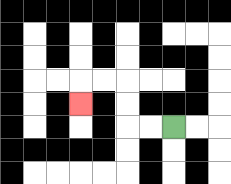{'start': '[7, 5]', 'end': '[3, 4]', 'path_directions': 'L,L,U,U,L,L,D', 'path_coordinates': '[[7, 5], [6, 5], [5, 5], [5, 4], [5, 3], [4, 3], [3, 3], [3, 4]]'}